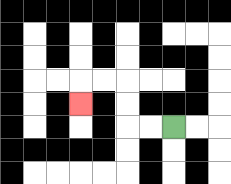{'start': '[7, 5]', 'end': '[3, 4]', 'path_directions': 'L,L,U,U,L,L,D', 'path_coordinates': '[[7, 5], [6, 5], [5, 5], [5, 4], [5, 3], [4, 3], [3, 3], [3, 4]]'}